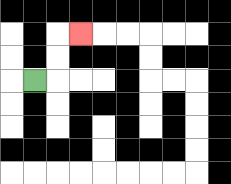{'start': '[1, 3]', 'end': '[3, 1]', 'path_directions': 'R,U,U,R', 'path_coordinates': '[[1, 3], [2, 3], [2, 2], [2, 1], [3, 1]]'}